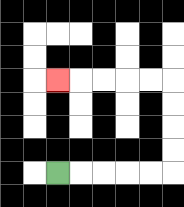{'start': '[2, 7]', 'end': '[2, 3]', 'path_directions': 'R,R,R,R,R,U,U,U,U,L,L,L,L,L', 'path_coordinates': '[[2, 7], [3, 7], [4, 7], [5, 7], [6, 7], [7, 7], [7, 6], [7, 5], [7, 4], [7, 3], [6, 3], [5, 3], [4, 3], [3, 3], [2, 3]]'}